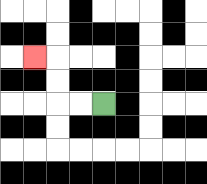{'start': '[4, 4]', 'end': '[1, 2]', 'path_directions': 'L,L,U,U,L', 'path_coordinates': '[[4, 4], [3, 4], [2, 4], [2, 3], [2, 2], [1, 2]]'}